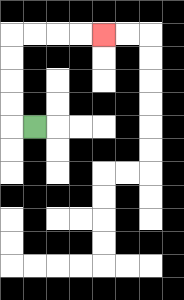{'start': '[1, 5]', 'end': '[4, 1]', 'path_directions': 'L,U,U,U,U,R,R,R,R', 'path_coordinates': '[[1, 5], [0, 5], [0, 4], [0, 3], [0, 2], [0, 1], [1, 1], [2, 1], [3, 1], [4, 1]]'}